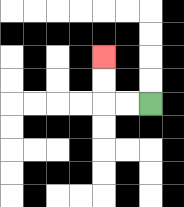{'start': '[6, 4]', 'end': '[4, 2]', 'path_directions': 'L,L,U,U', 'path_coordinates': '[[6, 4], [5, 4], [4, 4], [4, 3], [4, 2]]'}